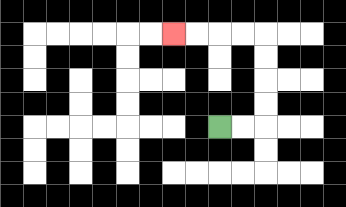{'start': '[9, 5]', 'end': '[7, 1]', 'path_directions': 'R,R,U,U,U,U,L,L,L,L', 'path_coordinates': '[[9, 5], [10, 5], [11, 5], [11, 4], [11, 3], [11, 2], [11, 1], [10, 1], [9, 1], [8, 1], [7, 1]]'}